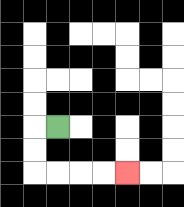{'start': '[2, 5]', 'end': '[5, 7]', 'path_directions': 'L,D,D,R,R,R,R', 'path_coordinates': '[[2, 5], [1, 5], [1, 6], [1, 7], [2, 7], [3, 7], [4, 7], [5, 7]]'}